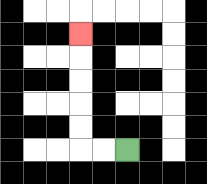{'start': '[5, 6]', 'end': '[3, 1]', 'path_directions': 'L,L,U,U,U,U,U', 'path_coordinates': '[[5, 6], [4, 6], [3, 6], [3, 5], [3, 4], [3, 3], [3, 2], [3, 1]]'}